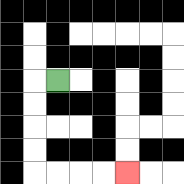{'start': '[2, 3]', 'end': '[5, 7]', 'path_directions': 'L,D,D,D,D,R,R,R,R', 'path_coordinates': '[[2, 3], [1, 3], [1, 4], [1, 5], [1, 6], [1, 7], [2, 7], [3, 7], [4, 7], [5, 7]]'}